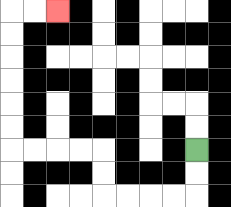{'start': '[8, 6]', 'end': '[2, 0]', 'path_directions': 'D,D,L,L,L,L,U,U,L,L,L,L,U,U,U,U,U,U,R,R', 'path_coordinates': '[[8, 6], [8, 7], [8, 8], [7, 8], [6, 8], [5, 8], [4, 8], [4, 7], [4, 6], [3, 6], [2, 6], [1, 6], [0, 6], [0, 5], [0, 4], [0, 3], [0, 2], [0, 1], [0, 0], [1, 0], [2, 0]]'}